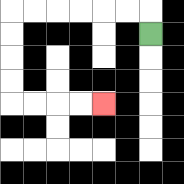{'start': '[6, 1]', 'end': '[4, 4]', 'path_directions': 'U,L,L,L,L,L,L,D,D,D,D,R,R,R,R', 'path_coordinates': '[[6, 1], [6, 0], [5, 0], [4, 0], [3, 0], [2, 0], [1, 0], [0, 0], [0, 1], [0, 2], [0, 3], [0, 4], [1, 4], [2, 4], [3, 4], [4, 4]]'}